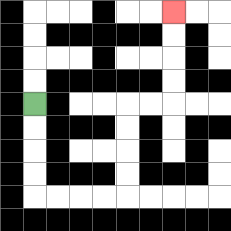{'start': '[1, 4]', 'end': '[7, 0]', 'path_directions': 'D,D,D,D,R,R,R,R,U,U,U,U,R,R,U,U,U,U', 'path_coordinates': '[[1, 4], [1, 5], [1, 6], [1, 7], [1, 8], [2, 8], [3, 8], [4, 8], [5, 8], [5, 7], [5, 6], [5, 5], [5, 4], [6, 4], [7, 4], [7, 3], [7, 2], [7, 1], [7, 0]]'}